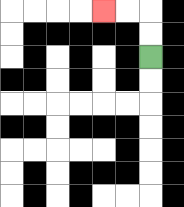{'start': '[6, 2]', 'end': '[4, 0]', 'path_directions': 'U,U,L,L', 'path_coordinates': '[[6, 2], [6, 1], [6, 0], [5, 0], [4, 0]]'}